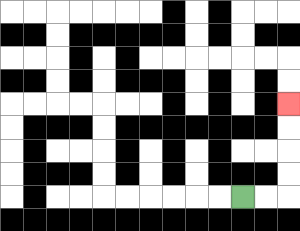{'start': '[10, 8]', 'end': '[12, 4]', 'path_directions': 'R,R,U,U,U,U', 'path_coordinates': '[[10, 8], [11, 8], [12, 8], [12, 7], [12, 6], [12, 5], [12, 4]]'}